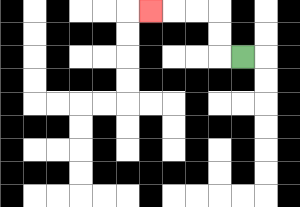{'start': '[10, 2]', 'end': '[6, 0]', 'path_directions': 'L,U,U,L,L,L', 'path_coordinates': '[[10, 2], [9, 2], [9, 1], [9, 0], [8, 0], [7, 0], [6, 0]]'}